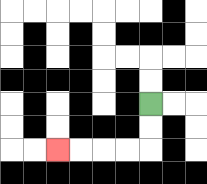{'start': '[6, 4]', 'end': '[2, 6]', 'path_directions': 'D,D,L,L,L,L', 'path_coordinates': '[[6, 4], [6, 5], [6, 6], [5, 6], [4, 6], [3, 6], [2, 6]]'}